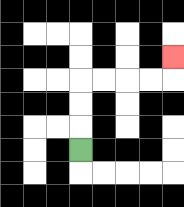{'start': '[3, 6]', 'end': '[7, 2]', 'path_directions': 'U,U,U,R,R,R,R,U', 'path_coordinates': '[[3, 6], [3, 5], [3, 4], [3, 3], [4, 3], [5, 3], [6, 3], [7, 3], [7, 2]]'}